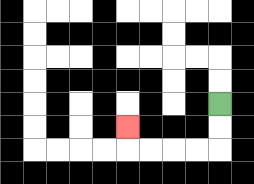{'start': '[9, 4]', 'end': '[5, 5]', 'path_directions': 'D,D,L,L,L,L,U', 'path_coordinates': '[[9, 4], [9, 5], [9, 6], [8, 6], [7, 6], [6, 6], [5, 6], [5, 5]]'}